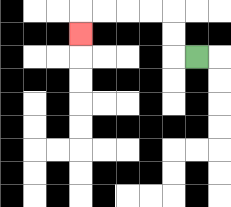{'start': '[8, 2]', 'end': '[3, 1]', 'path_directions': 'L,U,U,L,L,L,L,D', 'path_coordinates': '[[8, 2], [7, 2], [7, 1], [7, 0], [6, 0], [5, 0], [4, 0], [3, 0], [3, 1]]'}